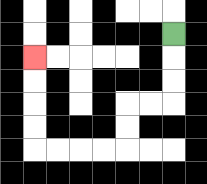{'start': '[7, 1]', 'end': '[1, 2]', 'path_directions': 'D,D,D,L,L,D,D,L,L,L,L,U,U,U,U', 'path_coordinates': '[[7, 1], [7, 2], [7, 3], [7, 4], [6, 4], [5, 4], [5, 5], [5, 6], [4, 6], [3, 6], [2, 6], [1, 6], [1, 5], [1, 4], [1, 3], [1, 2]]'}